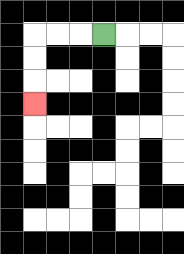{'start': '[4, 1]', 'end': '[1, 4]', 'path_directions': 'L,L,L,D,D,D', 'path_coordinates': '[[4, 1], [3, 1], [2, 1], [1, 1], [1, 2], [1, 3], [1, 4]]'}